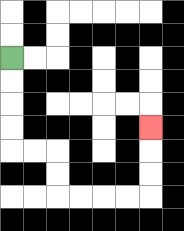{'start': '[0, 2]', 'end': '[6, 5]', 'path_directions': 'D,D,D,D,R,R,D,D,R,R,R,R,U,U,U', 'path_coordinates': '[[0, 2], [0, 3], [0, 4], [0, 5], [0, 6], [1, 6], [2, 6], [2, 7], [2, 8], [3, 8], [4, 8], [5, 8], [6, 8], [6, 7], [6, 6], [6, 5]]'}